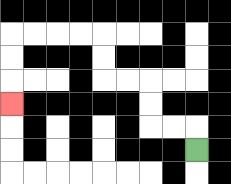{'start': '[8, 6]', 'end': '[0, 4]', 'path_directions': 'U,L,L,U,U,L,L,U,U,L,L,L,L,D,D,D', 'path_coordinates': '[[8, 6], [8, 5], [7, 5], [6, 5], [6, 4], [6, 3], [5, 3], [4, 3], [4, 2], [4, 1], [3, 1], [2, 1], [1, 1], [0, 1], [0, 2], [0, 3], [0, 4]]'}